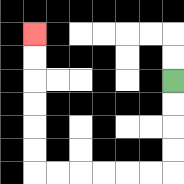{'start': '[7, 3]', 'end': '[1, 1]', 'path_directions': 'D,D,D,D,L,L,L,L,L,L,U,U,U,U,U,U', 'path_coordinates': '[[7, 3], [7, 4], [7, 5], [7, 6], [7, 7], [6, 7], [5, 7], [4, 7], [3, 7], [2, 7], [1, 7], [1, 6], [1, 5], [1, 4], [1, 3], [1, 2], [1, 1]]'}